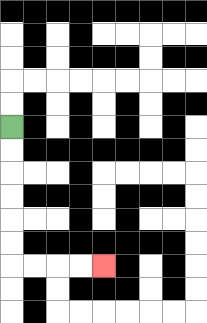{'start': '[0, 5]', 'end': '[4, 11]', 'path_directions': 'D,D,D,D,D,D,R,R,R,R', 'path_coordinates': '[[0, 5], [0, 6], [0, 7], [0, 8], [0, 9], [0, 10], [0, 11], [1, 11], [2, 11], [3, 11], [4, 11]]'}